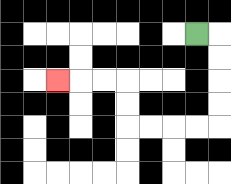{'start': '[8, 1]', 'end': '[2, 3]', 'path_directions': 'R,D,D,D,D,L,L,L,L,U,U,L,L,L', 'path_coordinates': '[[8, 1], [9, 1], [9, 2], [9, 3], [9, 4], [9, 5], [8, 5], [7, 5], [6, 5], [5, 5], [5, 4], [5, 3], [4, 3], [3, 3], [2, 3]]'}